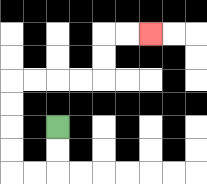{'start': '[2, 5]', 'end': '[6, 1]', 'path_directions': 'D,D,L,L,U,U,U,U,R,R,R,R,U,U,R,R', 'path_coordinates': '[[2, 5], [2, 6], [2, 7], [1, 7], [0, 7], [0, 6], [0, 5], [0, 4], [0, 3], [1, 3], [2, 3], [3, 3], [4, 3], [4, 2], [4, 1], [5, 1], [6, 1]]'}